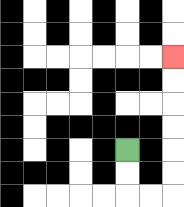{'start': '[5, 6]', 'end': '[7, 2]', 'path_directions': 'D,D,R,R,U,U,U,U,U,U', 'path_coordinates': '[[5, 6], [5, 7], [5, 8], [6, 8], [7, 8], [7, 7], [7, 6], [7, 5], [7, 4], [7, 3], [7, 2]]'}